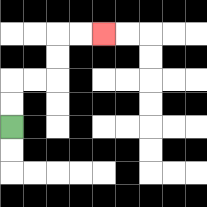{'start': '[0, 5]', 'end': '[4, 1]', 'path_directions': 'U,U,R,R,U,U,R,R', 'path_coordinates': '[[0, 5], [0, 4], [0, 3], [1, 3], [2, 3], [2, 2], [2, 1], [3, 1], [4, 1]]'}